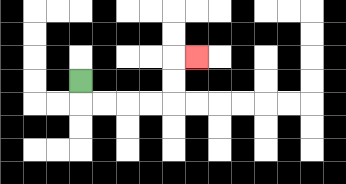{'start': '[3, 3]', 'end': '[8, 2]', 'path_directions': 'D,R,R,R,R,U,U,R', 'path_coordinates': '[[3, 3], [3, 4], [4, 4], [5, 4], [6, 4], [7, 4], [7, 3], [7, 2], [8, 2]]'}